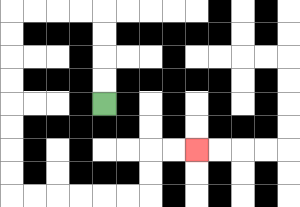{'start': '[4, 4]', 'end': '[8, 6]', 'path_directions': 'U,U,U,U,L,L,L,L,D,D,D,D,D,D,D,D,R,R,R,R,R,R,U,U,R,R', 'path_coordinates': '[[4, 4], [4, 3], [4, 2], [4, 1], [4, 0], [3, 0], [2, 0], [1, 0], [0, 0], [0, 1], [0, 2], [0, 3], [0, 4], [0, 5], [0, 6], [0, 7], [0, 8], [1, 8], [2, 8], [3, 8], [4, 8], [5, 8], [6, 8], [6, 7], [6, 6], [7, 6], [8, 6]]'}